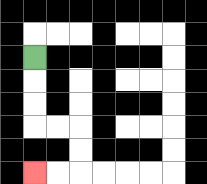{'start': '[1, 2]', 'end': '[1, 7]', 'path_directions': 'D,D,D,R,R,D,D,L,L', 'path_coordinates': '[[1, 2], [1, 3], [1, 4], [1, 5], [2, 5], [3, 5], [3, 6], [3, 7], [2, 7], [1, 7]]'}